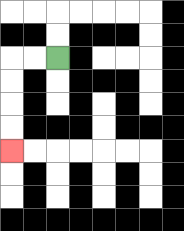{'start': '[2, 2]', 'end': '[0, 6]', 'path_directions': 'L,L,D,D,D,D', 'path_coordinates': '[[2, 2], [1, 2], [0, 2], [0, 3], [0, 4], [0, 5], [0, 6]]'}